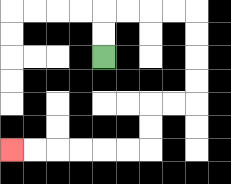{'start': '[4, 2]', 'end': '[0, 6]', 'path_directions': 'U,U,R,R,R,R,D,D,D,D,L,L,D,D,L,L,L,L,L,L', 'path_coordinates': '[[4, 2], [4, 1], [4, 0], [5, 0], [6, 0], [7, 0], [8, 0], [8, 1], [8, 2], [8, 3], [8, 4], [7, 4], [6, 4], [6, 5], [6, 6], [5, 6], [4, 6], [3, 6], [2, 6], [1, 6], [0, 6]]'}